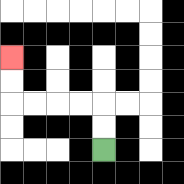{'start': '[4, 6]', 'end': '[0, 2]', 'path_directions': 'U,U,L,L,L,L,U,U', 'path_coordinates': '[[4, 6], [4, 5], [4, 4], [3, 4], [2, 4], [1, 4], [0, 4], [0, 3], [0, 2]]'}